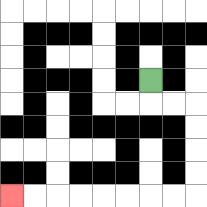{'start': '[6, 3]', 'end': '[0, 8]', 'path_directions': 'D,R,R,D,D,D,D,L,L,L,L,L,L,L,L', 'path_coordinates': '[[6, 3], [6, 4], [7, 4], [8, 4], [8, 5], [8, 6], [8, 7], [8, 8], [7, 8], [6, 8], [5, 8], [4, 8], [3, 8], [2, 8], [1, 8], [0, 8]]'}